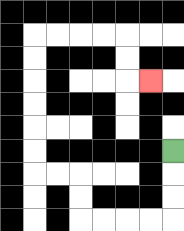{'start': '[7, 6]', 'end': '[6, 3]', 'path_directions': 'D,D,D,L,L,L,L,U,U,L,L,U,U,U,U,U,U,R,R,R,R,D,D,R', 'path_coordinates': '[[7, 6], [7, 7], [7, 8], [7, 9], [6, 9], [5, 9], [4, 9], [3, 9], [3, 8], [3, 7], [2, 7], [1, 7], [1, 6], [1, 5], [1, 4], [1, 3], [1, 2], [1, 1], [2, 1], [3, 1], [4, 1], [5, 1], [5, 2], [5, 3], [6, 3]]'}